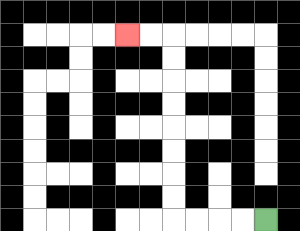{'start': '[11, 9]', 'end': '[5, 1]', 'path_directions': 'L,L,L,L,U,U,U,U,U,U,U,U,L,L', 'path_coordinates': '[[11, 9], [10, 9], [9, 9], [8, 9], [7, 9], [7, 8], [7, 7], [7, 6], [7, 5], [7, 4], [7, 3], [7, 2], [7, 1], [6, 1], [5, 1]]'}